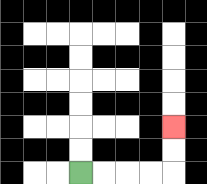{'start': '[3, 7]', 'end': '[7, 5]', 'path_directions': 'R,R,R,R,U,U', 'path_coordinates': '[[3, 7], [4, 7], [5, 7], [6, 7], [7, 7], [7, 6], [7, 5]]'}